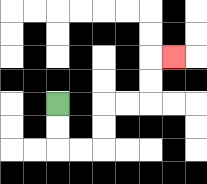{'start': '[2, 4]', 'end': '[7, 2]', 'path_directions': 'D,D,R,R,U,U,R,R,U,U,R', 'path_coordinates': '[[2, 4], [2, 5], [2, 6], [3, 6], [4, 6], [4, 5], [4, 4], [5, 4], [6, 4], [6, 3], [6, 2], [7, 2]]'}